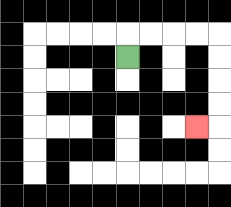{'start': '[5, 2]', 'end': '[8, 5]', 'path_directions': 'U,R,R,R,R,D,D,D,D,L', 'path_coordinates': '[[5, 2], [5, 1], [6, 1], [7, 1], [8, 1], [9, 1], [9, 2], [9, 3], [9, 4], [9, 5], [8, 5]]'}